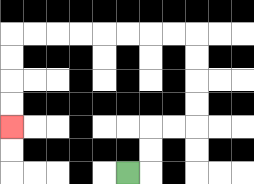{'start': '[5, 7]', 'end': '[0, 5]', 'path_directions': 'R,U,U,R,R,U,U,U,U,L,L,L,L,L,L,L,L,D,D,D,D', 'path_coordinates': '[[5, 7], [6, 7], [6, 6], [6, 5], [7, 5], [8, 5], [8, 4], [8, 3], [8, 2], [8, 1], [7, 1], [6, 1], [5, 1], [4, 1], [3, 1], [2, 1], [1, 1], [0, 1], [0, 2], [0, 3], [0, 4], [0, 5]]'}